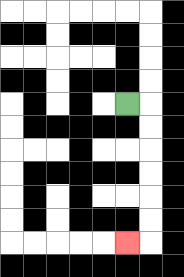{'start': '[5, 4]', 'end': '[5, 10]', 'path_directions': 'R,D,D,D,D,D,D,L', 'path_coordinates': '[[5, 4], [6, 4], [6, 5], [6, 6], [6, 7], [6, 8], [6, 9], [6, 10], [5, 10]]'}